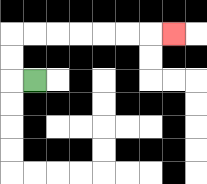{'start': '[1, 3]', 'end': '[7, 1]', 'path_directions': 'L,U,U,R,R,R,R,R,R,R', 'path_coordinates': '[[1, 3], [0, 3], [0, 2], [0, 1], [1, 1], [2, 1], [3, 1], [4, 1], [5, 1], [6, 1], [7, 1]]'}